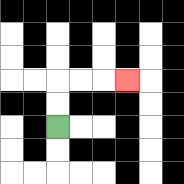{'start': '[2, 5]', 'end': '[5, 3]', 'path_directions': 'U,U,R,R,R', 'path_coordinates': '[[2, 5], [2, 4], [2, 3], [3, 3], [4, 3], [5, 3]]'}